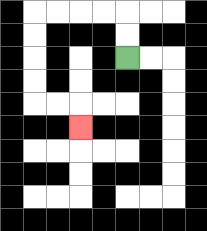{'start': '[5, 2]', 'end': '[3, 5]', 'path_directions': 'U,U,L,L,L,L,D,D,D,D,R,R,D', 'path_coordinates': '[[5, 2], [5, 1], [5, 0], [4, 0], [3, 0], [2, 0], [1, 0], [1, 1], [1, 2], [1, 3], [1, 4], [2, 4], [3, 4], [3, 5]]'}